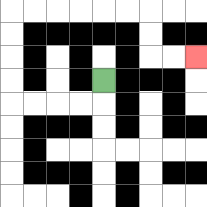{'start': '[4, 3]', 'end': '[8, 2]', 'path_directions': 'D,L,L,L,L,U,U,U,U,R,R,R,R,R,R,D,D,R,R', 'path_coordinates': '[[4, 3], [4, 4], [3, 4], [2, 4], [1, 4], [0, 4], [0, 3], [0, 2], [0, 1], [0, 0], [1, 0], [2, 0], [3, 0], [4, 0], [5, 0], [6, 0], [6, 1], [6, 2], [7, 2], [8, 2]]'}